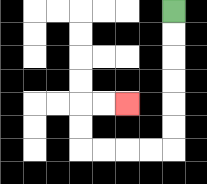{'start': '[7, 0]', 'end': '[5, 4]', 'path_directions': 'D,D,D,D,D,D,L,L,L,L,U,U,R,R', 'path_coordinates': '[[7, 0], [7, 1], [7, 2], [7, 3], [7, 4], [7, 5], [7, 6], [6, 6], [5, 6], [4, 6], [3, 6], [3, 5], [3, 4], [4, 4], [5, 4]]'}